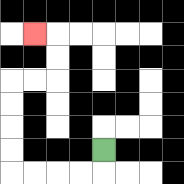{'start': '[4, 6]', 'end': '[1, 1]', 'path_directions': 'D,L,L,L,L,U,U,U,U,R,R,U,U,L', 'path_coordinates': '[[4, 6], [4, 7], [3, 7], [2, 7], [1, 7], [0, 7], [0, 6], [0, 5], [0, 4], [0, 3], [1, 3], [2, 3], [2, 2], [2, 1], [1, 1]]'}